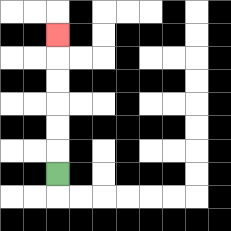{'start': '[2, 7]', 'end': '[2, 1]', 'path_directions': 'U,U,U,U,U,U', 'path_coordinates': '[[2, 7], [2, 6], [2, 5], [2, 4], [2, 3], [2, 2], [2, 1]]'}